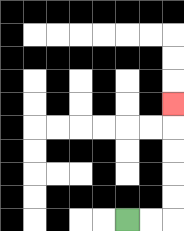{'start': '[5, 9]', 'end': '[7, 4]', 'path_directions': 'R,R,U,U,U,U,U', 'path_coordinates': '[[5, 9], [6, 9], [7, 9], [7, 8], [7, 7], [7, 6], [7, 5], [7, 4]]'}